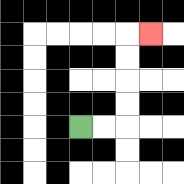{'start': '[3, 5]', 'end': '[6, 1]', 'path_directions': 'R,R,U,U,U,U,R', 'path_coordinates': '[[3, 5], [4, 5], [5, 5], [5, 4], [5, 3], [5, 2], [5, 1], [6, 1]]'}